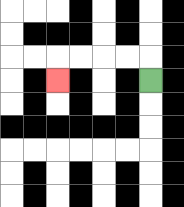{'start': '[6, 3]', 'end': '[2, 3]', 'path_directions': 'U,L,L,L,L,D', 'path_coordinates': '[[6, 3], [6, 2], [5, 2], [4, 2], [3, 2], [2, 2], [2, 3]]'}